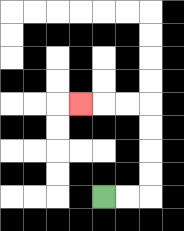{'start': '[4, 8]', 'end': '[3, 4]', 'path_directions': 'R,R,U,U,U,U,L,L,L', 'path_coordinates': '[[4, 8], [5, 8], [6, 8], [6, 7], [6, 6], [6, 5], [6, 4], [5, 4], [4, 4], [3, 4]]'}